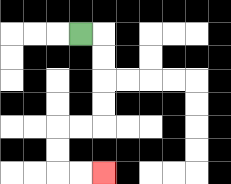{'start': '[3, 1]', 'end': '[4, 7]', 'path_directions': 'R,D,D,D,D,L,L,D,D,R,R', 'path_coordinates': '[[3, 1], [4, 1], [4, 2], [4, 3], [4, 4], [4, 5], [3, 5], [2, 5], [2, 6], [2, 7], [3, 7], [4, 7]]'}